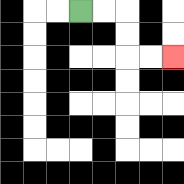{'start': '[3, 0]', 'end': '[7, 2]', 'path_directions': 'R,R,D,D,R,R', 'path_coordinates': '[[3, 0], [4, 0], [5, 0], [5, 1], [5, 2], [6, 2], [7, 2]]'}